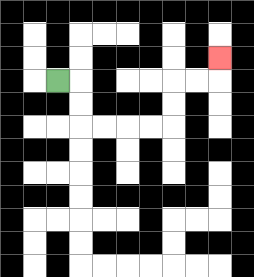{'start': '[2, 3]', 'end': '[9, 2]', 'path_directions': 'R,D,D,R,R,R,R,U,U,R,R,U', 'path_coordinates': '[[2, 3], [3, 3], [3, 4], [3, 5], [4, 5], [5, 5], [6, 5], [7, 5], [7, 4], [7, 3], [8, 3], [9, 3], [9, 2]]'}